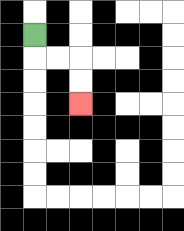{'start': '[1, 1]', 'end': '[3, 4]', 'path_directions': 'D,R,R,D,D', 'path_coordinates': '[[1, 1], [1, 2], [2, 2], [3, 2], [3, 3], [3, 4]]'}